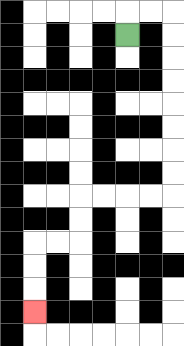{'start': '[5, 1]', 'end': '[1, 13]', 'path_directions': 'U,R,R,D,D,D,D,D,D,D,D,L,L,L,L,D,D,L,L,D,D,D', 'path_coordinates': '[[5, 1], [5, 0], [6, 0], [7, 0], [7, 1], [7, 2], [7, 3], [7, 4], [7, 5], [7, 6], [7, 7], [7, 8], [6, 8], [5, 8], [4, 8], [3, 8], [3, 9], [3, 10], [2, 10], [1, 10], [1, 11], [1, 12], [1, 13]]'}